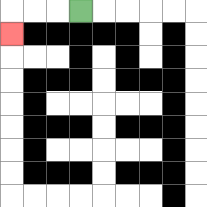{'start': '[3, 0]', 'end': '[0, 1]', 'path_directions': 'L,L,L,D', 'path_coordinates': '[[3, 0], [2, 0], [1, 0], [0, 0], [0, 1]]'}